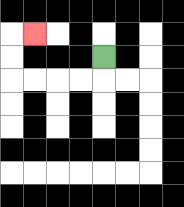{'start': '[4, 2]', 'end': '[1, 1]', 'path_directions': 'D,L,L,L,L,U,U,R', 'path_coordinates': '[[4, 2], [4, 3], [3, 3], [2, 3], [1, 3], [0, 3], [0, 2], [0, 1], [1, 1]]'}